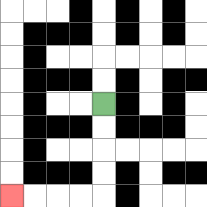{'start': '[4, 4]', 'end': '[0, 8]', 'path_directions': 'D,D,D,D,L,L,L,L', 'path_coordinates': '[[4, 4], [4, 5], [4, 6], [4, 7], [4, 8], [3, 8], [2, 8], [1, 8], [0, 8]]'}